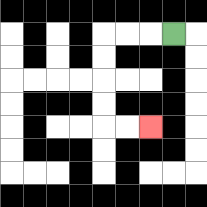{'start': '[7, 1]', 'end': '[6, 5]', 'path_directions': 'L,L,L,D,D,D,D,R,R', 'path_coordinates': '[[7, 1], [6, 1], [5, 1], [4, 1], [4, 2], [4, 3], [4, 4], [4, 5], [5, 5], [6, 5]]'}